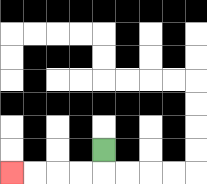{'start': '[4, 6]', 'end': '[0, 7]', 'path_directions': 'D,L,L,L,L', 'path_coordinates': '[[4, 6], [4, 7], [3, 7], [2, 7], [1, 7], [0, 7]]'}